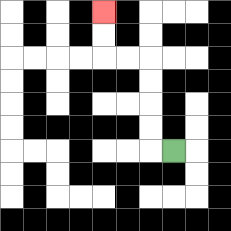{'start': '[7, 6]', 'end': '[4, 0]', 'path_directions': 'L,U,U,U,U,L,L,U,U', 'path_coordinates': '[[7, 6], [6, 6], [6, 5], [6, 4], [6, 3], [6, 2], [5, 2], [4, 2], [4, 1], [4, 0]]'}